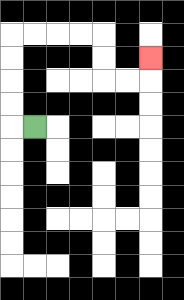{'start': '[1, 5]', 'end': '[6, 2]', 'path_directions': 'L,U,U,U,U,R,R,R,R,D,D,R,R,U', 'path_coordinates': '[[1, 5], [0, 5], [0, 4], [0, 3], [0, 2], [0, 1], [1, 1], [2, 1], [3, 1], [4, 1], [4, 2], [4, 3], [5, 3], [6, 3], [6, 2]]'}